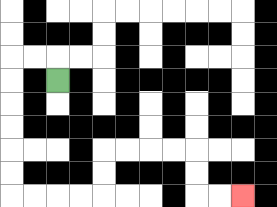{'start': '[2, 3]', 'end': '[10, 8]', 'path_directions': 'U,L,L,D,D,D,D,D,D,R,R,R,R,U,U,R,R,R,R,D,D,R,R', 'path_coordinates': '[[2, 3], [2, 2], [1, 2], [0, 2], [0, 3], [0, 4], [0, 5], [0, 6], [0, 7], [0, 8], [1, 8], [2, 8], [3, 8], [4, 8], [4, 7], [4, 6], [5, 6], [6, 6], [7, 6], [8, 6], [8, 7], [8, 8], [9, 8], [10, 8]]'}